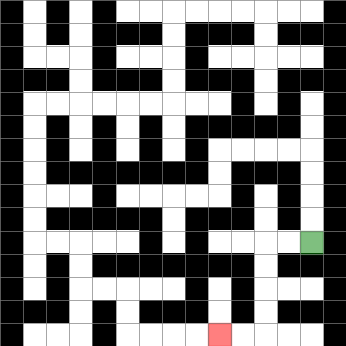{'start': '[13, 10]', 'end': '[9, 14]', 'path_directions': 'L,L,D,D,D,D,L,L', 'path_coordinates': '[[13, 10], [12, 10], [11, 10], [11, 11], [11, 12], [11, 13], [11, 14], [10, 14], [9, 14]]'}